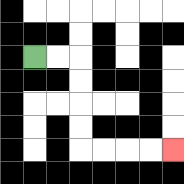{'start': '[1, 2]', 'end': '[7, 6]', 'path_directions': 'R,R,D,D,D,D,R,R,R,R', 'path_coordinates': '[[1, 2], [2, 2], [3, 2], [3, 3], [3, 4], [3, 5], [3, 6], [4, 6], [5, 6], [6, 6], [7, 6]]'}